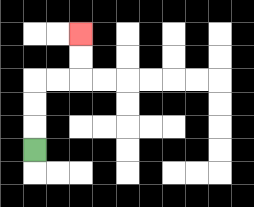{'start': '[1, 6]', 'end': '[3, 1]', 'path_directions': 'U,U,U,R,R,U,U', 'path_coordinates': '[[1, 6], [1, 5], [1, 4], [1, 3], [2, 3], [3, 3], [3, 2], [3, 1]]'}